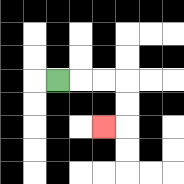{'start': '[2, 3]', 'end': '[4, 5]', 'path_directions': 'R,R,R,D,D,L', 'path_coordinates': '[[2, 3], [3, 3], [4, 3], [5, 3], [5, 4], [5, 5], [4, 5]]'}